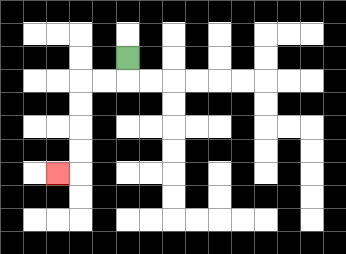{'start': '[5, 2]', 'end': '[2, 7]', 'path_directions': 'D,L,L,D,D,D,D,L', 'path_coordinates': '[[5, 2], [5, 3], [4, 3], [3, 3], [3, 4], [3, 5], [3, 6], [3, 7], [2, 7]]'}